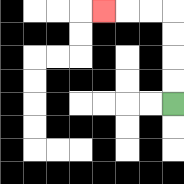{'start': '[7, 4]', 'end': '[4, 0]', 'path_directions': 'U,U,U,U,L,L,L', 'path_coordinates': '[[7, 4], [7, 3], [7, 2], [7, 1], [7, 0], [6, 0], [5, 0], [4, 0]]'}